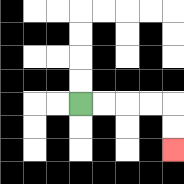{'start': '[3, 4]', 'end': '[7, 6]', 'path_directions': 'R,R,R,R,D,D', 'path_coordinates': '[[3, 4], [4, 4], [5, 4], [6, 4], [7, 4], [7, 5], [7, 6]]'}